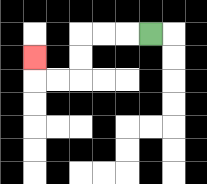{'start': '[6, 1]', 'end': '[1, 2]', 'path_directions': 'L,L,L,D,D,L,L,U', 'path_coordinates': '[[6, 1], [5, 1], [4, 1], [3, 1], [3, 2], [3, 3], [2, 3], [1, 3], [1, 2]]'}